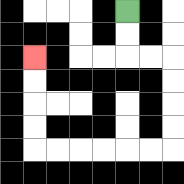{'start': '[5, 0]', 'end': '[1, 2]', 'path_directions': 'D,D,R,R,D,D,D,D,L,L,L,L,L,L,U,U,U,U', 'path_coordinates': '[[5, 0], [5, 1], [5, 2], [6, 2], [7, 2], [7, 3], [7, 4], [7, 5], [7, 6], [6, 6], [5, 6], [4, 6], [3, 6], [2, 6], [1, 6], [1, 5], [1, 4], [1, 3], [1, 2]]'}